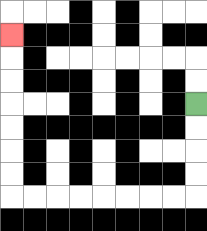{'start': '[8, 4]', 'end': '[0, 1]', 'path_directions': 'D,D,D,D,L,L,L,L,L,L,L,L,U,U,U,U,U,U,U', 'path_coordinates': '[[8, 4], [8, 5], [8, 6], [8, 7], [8, 8], [7, 8], [6, 8], [5, 8], [4, 8], [3, 8], [2, 8], [1, 8], [0, 8], [0, 7], [0, 6], [0, 5], [0, 4], [0, 3], [0, 2], [0, 1]]'}